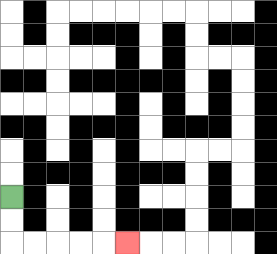{'start': '[0, 8]', 'end': '[5, 10]', 'path_directions': 'D,D,R,R,R,R,R', 'path_coordinates': '[[0, 8], [0, 9], [0, 10], [1, 10], [2, 10], [3, 10], [4, 10], [5, 10]]'}